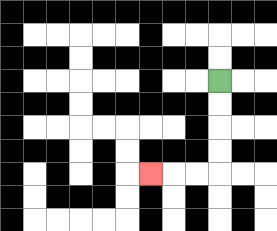{'start': '[9, 3]', 'end': '[6, 7]', 'path_directions': 'D,D,D,D,L,L,L', 'path_coordinates': '[[9, 3], [9, 4], [9, 5], [9, 6], [9, 7], [8, 7], [7, 7], [6, 7]]'}